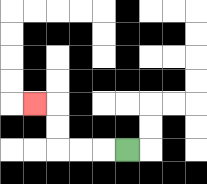{'start': '[5, 6]', 'end': '[1, 4]', 'path_directions': 'L,L,L,U,U,L', 'path_coordinates': '[[5, 6], [4, 6], [3, 6], [2, 6], [2, 5], [2, 4], [1, 4]]'}